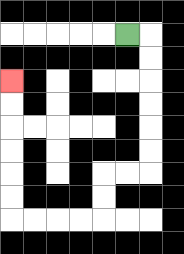{'start': '[5, 1]', 'end': '[0, 3]', 'path_directions': 'R,D,D,D,D,D,D,L,L,D,D,L,L,L,L,U,U,U,U,U,U', 'path_coordinates': '[[5, 1], [6, 1], [6, 2], [6, 3], [6, 4], [6, 5], [6, 6], [6, 7], [5, 7], [4, 7], [4, 8], [4, 9], [3, 9], [2, 9], [1, 9], [0, 9], [0, 8], [0, 7], [0, 6], [0, 5], [0, 4], [0, 3]]'}